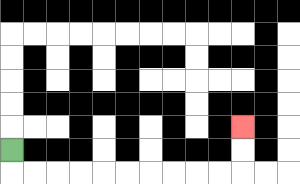{'start': '[0, 6]', 'end': '[10, 5]', 'path_directions': 'D,R,R,R,R,R,R,R,R,R,R,U,U', 'path_coordinates': '[[0, 6], [0, 7], [1, 7], [2, 7], [3, 7], [4, 7], [5, 7], [6, 7], [7, 7], [8, 7], [9, 7], [10, 7], [10, 6], [10, 5]]'}